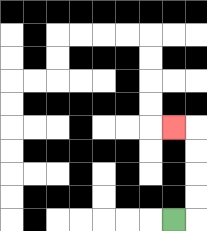{'start': '[7, 9]', 'end': '[7, 5]', 'path_directions': 'R,U,U,U,U,L', 'path_coordinates': '[[7, 9], [8, 9], [8, 8], [8, 7], [8, 6], [8, 5], [7, 5]]'}